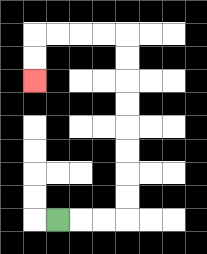{'start': '[2, 9]', 'end': '[1, 3]', 'path_directions': 'R,R,R,U,U,U,U,U,U,U,U,L,L,L,L,D,D', 'path_coordinates': '[[2, 9], [3, 9], [4, 9], [5, 9], [5, 8], [5, 7], [5, 6], [5, 5], [5, 4], [5, 3], [5, 2], [5, 1], [4, 1], [3, 1], [2, 1], [1, 1], [1, 2], [1, 3]]'}